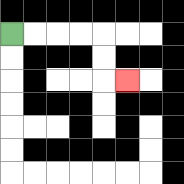{'start': '[0, 1]', 'end': '[5, 3]', 'path_directions': 'R,R,R,R,D,D,R', 'path_coordinates': '[[0, 1], [1, 1], [2, 1], [3, 1], [4, 1], [4, 2], [4, 3], [5, 3]]'}